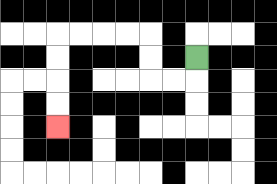{'start': '[8, 2]', 'end': '[2, 5]', 'path_directions': 'D,L,L,U,U,L,L,L,L,D,D,D,D', 'path_coordinates': '[[8, 2], [8, 3], [7, 3], [6, 3], [6, 2], [6, 1], [5, 1], [4, 1], [3, 1], [2, 1], [2, 2], [2, 3], [2, 4], [2, 5]]'}